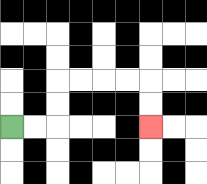{'start': '[0, 5]', 'end': '[6, 5]', 'path_directions': 'R,R,U,U,R,R,R,R,D,D', 'path_coordinates': '[[0, 5], [1, 5], [2, 5], [2, 4], [2, 3], [3, 3], [4, 3], [5, 3], [6, 3], [6, 4], [6, 5]]'}